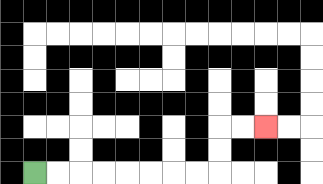{'start': '[1, 7]', 'end': '[11, 5]', 'path_directions': 'R,R,R,R,R,R,R,R,U,U,R,R', 'path_coordinates': '[[1, 7], [2, 7], [3, 7], [4, 7], [5, 7], [6, 7], [7, 7], [8, 7], [9, 7], [9, 6], [9, 5], [10, 5], [11, 5]]'}